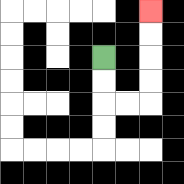{'start': '[4, 2]', 'end': '[6, 0]', 'path_directions': 'D,D,R,R,U,U,U,U', 'path_coordinates': '[[4, 2], [4, 3], [4, 4], [5, 4], [6, 4], [6, 3], [6, 2], [6, 1], [6, 0]]'}